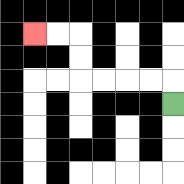{'start': '[7, 4]', 'end': '[1, 1]', 'path_directions': 'U,L,L,L,L,U,U,L,L', 'path_coordinates': '[[7, 4], [7, 3], [6, 3], [5, 3], [4, 3], [3, 3], [3, 2], [3, 1], [2, 1], [1, 1]]'}